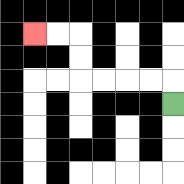{'start': '[7, 4]', 'end': '[1, 1]', 'path_directions': 'U,L,L,L,L,U,U,L,L', 'path_coordinates': '[[7, 4], [7, 3], [6, 3], [5, 3], [4, 3], [3, 3], [3, 2], [3, 1], [2, 1], [1, 1]]'}